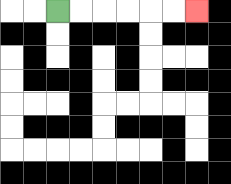{'start': '[2, 0]', 'end': '[8, 0]', 'path_directions': 'R,R,R,R,R,R', 'path_coordinates': '[[2, 0], [3, 0], [4, 0], [5, 0], [6, 0], [7, 0], [8, 0]]'}